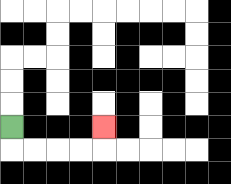{'start': '[0, 5]', 'end': '[4, 5]', 'path_directions': 'D,R,R,R,R,U', 'path_coordinates': '[[0, 5], [0, 6], [1, 6], [2, 6], [3, 6], [4, 6], [4, 5]]'}